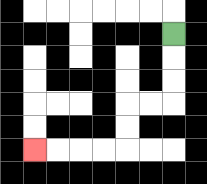{'start': '[7, 1]', 'end': '[1, 6]', 'path_directions': 'D,D,D,L,L,D,D,L,L,L,L', 'path_coordinates': '[[7, 1], [7, 2], [7, 3], [7, 4], [6, 4], [5, 4], [5, 5], [5, 6], [4, 6], [3, 6], [2, 6], [1, 6]]'}